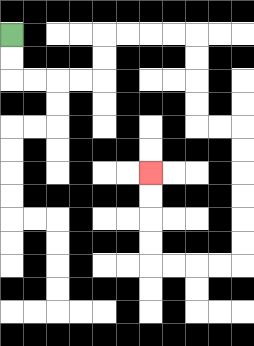{'start': '[0, 1]', 'end': '[6, 7]', 'path_directions': 'D,D,R,R,R,R,U,U,R,R,R,R,D,D,D,D,R,R,D,D,D,D,D,D,L,L,L,L,U,U,U,U', 'path_coordinates': '[[0, 1], [0, 2], [0, 3], [1, 3], [2, 3], [3, 3], [4, 3], [4, 2], [4, 1], [5, 1], [6, 1], [7, 1], [8, 1], [8, 2], [8, 3], [8, 4], [8, 5], [9, 5], [10, 5], [10, 6], [10, 7], [10, 8], [10, 9], [10, 10], [10, 11], [9, 11], [8, 11], [7, 11], [6, 11], [6, 10], [6, 9], [6, 8], [6, 7]]'}